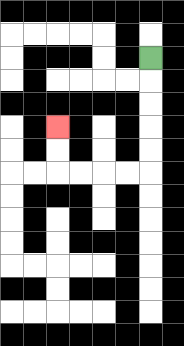{'start': '[6, 2]', 'end': '[2, 5]', 'path_directions': 'D,D,D,D,D,L,L,L,L,U,U', 'path_coordinates': '[[6, 2], [6, 3], [6, 4], [6, 5], [6, 6], [6, 7], [5, 7], [4, 7], [3, 7], [2, 7], [2, 6], [2, 5]]'}